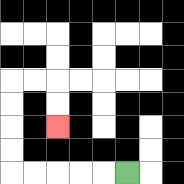{'start': '[5, 7]', 'end': '[2, 5]', 'path_directions': 'L,L,L,L,L,U,U,U,U,R,R,D,D', 'path_coordinates': '[[5, 7], [4, 7], [3, 7], [2, 7], [1, 7], [0, 7], [0, 6], [0, 5], [0, 4], [0, 3], [1, 3], [2, 3], [2, 4], [2, 5]]'}